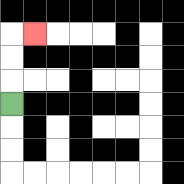{'start': '[0, 4]', 'end': '[1, 1]', 'path_directions': 'U,U,U,R', 'path_coordinates': '[[0, 4], [0, 3], [0, 2], [0, 1], [1, 1]]'}